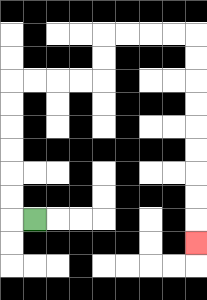{'start': '[1, 9]', 'end': '[8, 10]', 'path_directions': 'L,U,U,U,U,U,U,R,R,R,R,U,U,R,R,R,R,D,D,D,D,D,D,D,D,D', 'path_coordinates': '[[1, 9], [0, 9], [0, 8], [0, 7], [0, 6], [0, 5], [0, 4], [0, 3], [1, 3], [2, 3], [3, 3], [4, 3], [4, 2], [4, 1], [5, 1], [6, 1], [7, 1], [8, 1], [8, 2], [8, 3], [8, 4], [8, 5], [8, 6], [8, 7], [8, 8], [8, 9], [8, 10]]'}